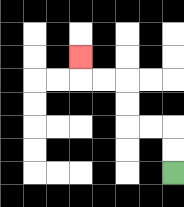{'start': '[7, 7]', 'end': '[3, 2]', 'path_directions': 'U,U,L,L,U,U,L,L,U', 'path_coordinates': '[[7, 7], [7, 6], [7, 5], [6, 5], [5, 5], [5, 4], [5, 3], [4, 3], [3, 3], [3, 2]]'}